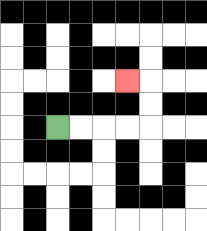{'start': '[2, 5]', 'end': '[5, 3]', 'path_directions': 'R,R,R,R,U,U,L', 'path_coordinates': '[[2, 5], [3, 5], [4, 5], [5, 5], [6, 5], [6, 4], [6, 3], [5, 3]]'}